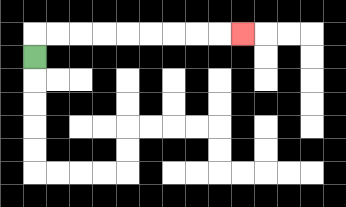{'start': '[1, 2]', 'end': '[10, 1]', 'path_directions': 'U,R,R,R,R,R,R,R,R,R', 'path_coordinates': '[[1, 2], [1, 1], [2, 1], [3, 1], [4, 1], [5, 1], [6, 1], [7, 1], [8, 1], [9, 1], [10, 1]]'}